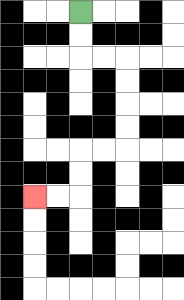{'start': '[3, 0]', 'end': '[1, 8]', 'path_directions': 'D,D,R,R,D,D,D,D,L,L,D,D,L,L', 'path_coordinates': '[[3, 0], [3, 1], [3, 2], [4, 2], [5, 2], [5, 3], [5, 4], [5, 5], [5, 6], [4, 6], [3, 6], [3, 7], [3, 8], [2, 8], [1, 8]]'}